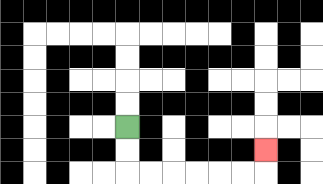{'start': '[5, 5]', 'end': '[11, 6]', 'path_directions': 'D,D,R,R,R,R,R,R,U', 'path_coordinates': '[[5, 5], [5, 6], [5, 7], [6, 7], [7, 7], [8, 7], [9, 7], [10, 7], [11, 7], [11, 6]]'}